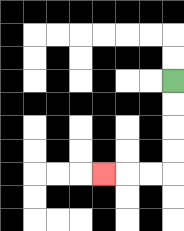{'start': '[7, 3]', 'end': '[4, 7]', 'path_directions': 'D,D,D,D,L,L,L', 'path_coordinates': '[[7, 3], [7, 4], [7, 5], [7, 6], [7, 7], [6, 7], [5, 7], [4, 7]]'}